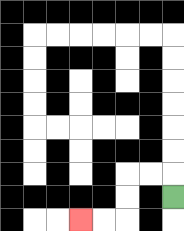{'start': '[7, 8]', 'end': '[3, 9]', 'path_directions': 'U,L,L,D,D,L,L', 'path_coordinates': '[[7, 8], [7, 7], [6, 7], [5, 7], [5, 8], [5, 9], [4, 9], [3, 9]]'}